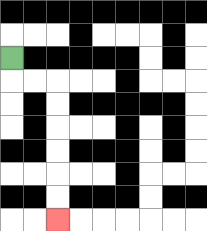{'start': '[0, 2]', 'end': '[2, 9]', 'path_directions': 'D,R,R,D,D,D,D,D,D', 'path_coordinates': '[[0, 2], [0, 3], [1, 3], [2, 3], [2, 4], [2, 5], [2, 6], [2, 7], [2, 8], [2, 9]]'}